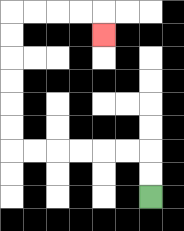{'start': '[6, 8]', 'end': '[4, 1]', 'path_directions': 'U,U,L,L,L,L,L,L,U,U,U,U,U,U,R,R,R,R,D', 'path_coordinates': '[[6, 8], [6, 7], [6, 6], [5, 6], [4, 6], [3, 6], [2, 6], [1, 6], [0, 6], [0, 5], [0, 4], [0, 3], [0, 2], [0, 1], [0, 0], [1, 0], [2, 0], [3, 0], [4, 0], [4, 1]]'}